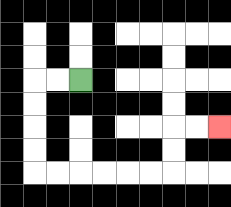{'start': '[3, 3]', 'end': '[9, 5]', 'path_directions': 'L,L,D,D,D,D,R,R,R,R,R,R,U,U,R,R', 'path_coordinates': '[[3, 3], [2, 3], [1, 3], [1, 4], [1, 5], [1, 6], [1, 7], [2, 7], [3, 7], [4, 7], [5, 7], [6, 7], [7, 7], [7, 6], [7, 5], [8, 5], [9, 5]]'}